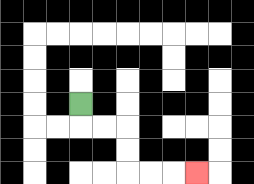{'start': '[3, 4]', 'end': '[8, 7]', 'path_directions': 'D,R,R,D,D,R,R,R', 'path_coordinates': '[[3, 4], [3, 5], [4, 5], [5, 5], [5, 6], [5, 7], [6, 7], [7, 7], [8, 7]]'}